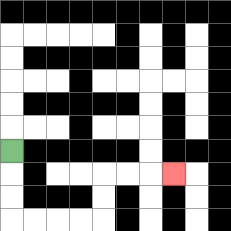{'start': '[0, 6]', 'end': '[7, 7]', 'path_directions': 'D,D,D,R,R,R,R,U,U,R,R,R', 'path_coordinates': '[[0, 6], [0, 7], [0, 8], [0, 9], [1, 9], [2, 9], [3, 9], [4, 9], [4, 8], [4, 7], [5, 7], [6, 7], [7, 7]]'}